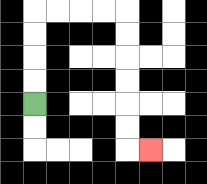{'start': '[1, 4]', 'end': '[6, 6]', 'path_directions': 'U,U,U,U,R,R,R,R,D,D,D,D,D,D,R', 'path_coordinates': '[[1, 4], [1, 3], [1, 2], [1, 1], [1, 0], [2, 0], [3, 0], [4, 0], [5, 0], [5, 1], [5, 2], [5, 3], [5, 4], [5, 5], [5, 6], [6, 6]]'}